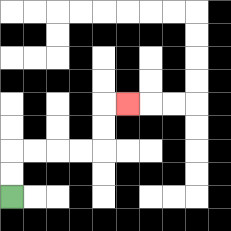{'start': '[0, 8]', 'end': '[5, 4]', 'path_directions': 'U,U,R,R,R,R,U,U,R', 'path_coordinates': '[[0, 8], [0, 7], [0, 6], [1, 6], [2, 6], [3, 6], [4, 6], [4, 5], [4, 4], [5, 4]]'}